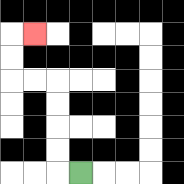{'start': '[3, 7]', 'end': '[1, 1]', 'path_directions': 'L,U,U,U,U,L,L,U,U,R', 'path_coordinates': '[[3, 7], [2, 7], [2, 6], [2, 5], [2, 4], [2, 3], [1, 3], [0, 3], [0, 2], [0, 1], [1, 1]]'}